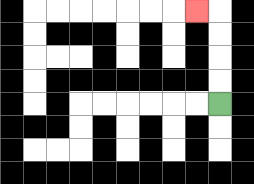{'start': '[9, 4]', 'end': '[8, 0]', 'path_directions': 'U,U,U,U,L', 'path_coordinates': '[[9, 4], [9, 3], [9, 2], [9, 1], [9, 0], [8, 0]]'}